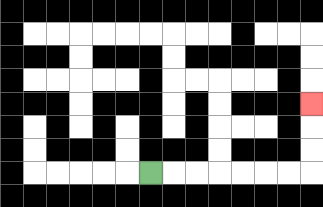{'start': '[6, 7]', 'end': '[13, 4]', 'path_directions': 'R,R,R,R,R,R,R,U,U,U', 'path_coordinates': '[[6, 7], [7, 7], [8, 7], [9, 7], [10, 7], [11, 7], [12, 7], [13, 7], [13, 6], [13, 5], [13, 4]]'}